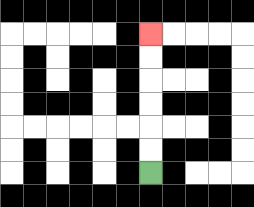{'start': '[6, 7]', 'end': '[6, 1]', 'path_directions': 'U,U,U,U,U,U', 'path_coordinates': '[[6, 7], [6, 6], [6, 5], [6, 4], [6, 3], [6, 2], [6, 1]]'}